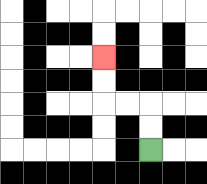{'start': '[6, 6]', 'end': '[4, 2]', 'path_directions': 'U,U,L,L,U,U', 'path_coordinates': '[[6, 6], [6, 5], [6, 4], [5, 4], [4, 4], [4, 3], [4, 2]]'}